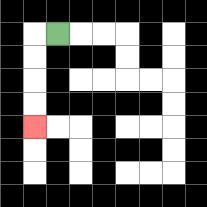{'start': '[2, 1]', 'end': '[1, 5]', 'path_directions': 'L,D,D,D,D', 'path_coordinates': '[[2, 1], [1, 1], [1, 2], [1, 3], [1, 4], [1, 5]]'}